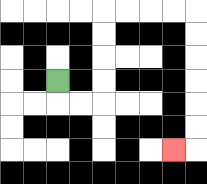{'start': '[2, 3]', 'end': '[7, 6]', 'path_directions': 'D,R,R,U,U,U,U,R,R,R,R,D,D,D,D,D,D,L', 'path_coordinates': '[[2, 3], [2, 4], [3, 4], [4, 4], [4, 3], [4, 2], [4, 1], [4, 0], [5, 0], [6, 0], [7, 0], [8, 0], [8, 1], [8, 2], [8, 3], [8, 4], [8, 5], [8, 6], [7, 6]]'}